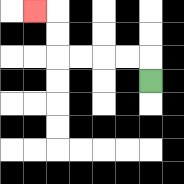{'start': '[6, 3]', 'end': '[1, 0]', 'path_directions': 'U,L,L,L,L,U,U,L', 'path_coordinates': '[[6, 3], [6, 2], [5, 2], [4, 2], [3, 2], [2, 2], [2, 1], [2, 0], [1, 0]]'}